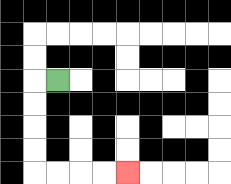{'start': '[2, 3]', 'end': '[5, 7]', 'path_directions': 'L,D,D,D,D,R,R,R,R', 'path_coordinates': '[[2, 3], [1, 3], [1, 4], [1, 5], [1, 6], [1, 7], [2, 7], [3, 7], [4, 7], [5, 7]]'}